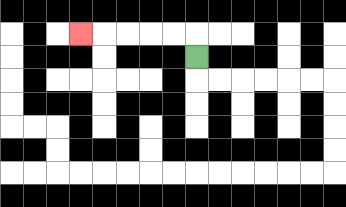{'start': '[8, 2]', 'end': '[3, 1]', 'path_directions': 'U,L,L,L,L,L', 'path_coordinates': '[[8, 2], [8, 1], [7, 1], [6, 1], [5, 1], [4, 1], [3, 1]]'}